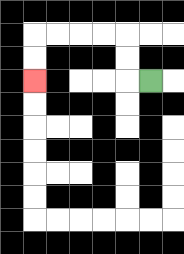{'start': '[6, 3]', 'end': '[1, 3]', 'path_directions': 'L,U,U,L,L,L,L,D,D', 'path_coordinates': '[[6, 3], [5, 3], [5, 2], [5, 1], [4, 1], [3, 1], [2, 1], [1, 1], [1, 2], [1, 3]]'}